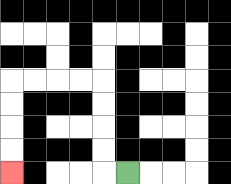{'start': '[5, 7]', 'end': '[0, 7]', 'path_directions': 'L,U,U,U,U,L,L,L,L,D,D,D,D', 'path_coordinates': '[[5, 7], [4, 7], [4, 6], [4, 5], [4, 4], [4, 3], [3, 3], [2, 3], [1, 3], [0, 3], [0, 4], [0, 5], [0, 6], [0, 7]]'}